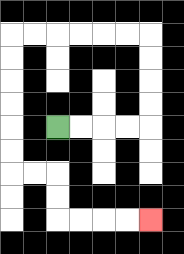{'start': '[2, 5]', 'end': '[6, 9]', 'path_directions': 'R,R,R,R,U,U,U,U,L,L,L,L,L,L,D,D,D,D,D,D,R,R,D,D,R,R,R,R', 'path_coordinates': '[[2, 5], [3, 5], [4, 5], [5, 5], [6, 5], [6, 4], [6, 3], [6, 2], [6, 1], [5, 1], [4, 1], [3, 1], [2, 1], [1, 1], [0, 1], [0, 2], [0, 3], [0, 4], [0, 5], [0, 6], [0, 7], [1, 7], [2, 7], [2, 8], [2, 9], [3, 9], [4, 9], [5, 9], [6, 9]]'}